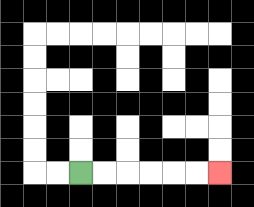{'start': '[3, 7]', 'end': '[9, 7]', 'path_directions': 'R,R,R,R,R,R', 'path_coordinates': '[[3, 7], [4, 7], [5, 7], [6, 7], [7, 7], [8, 7], [9, 7]]'}